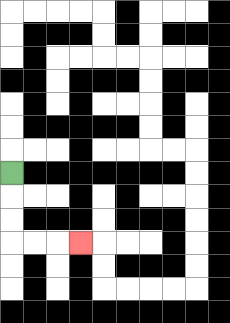{'start': '[0, 7]', 'end': '[3, 10]', 'path_directions': 'D,D,D,R,R,R', 'path_coordinates': '[[0, 7], [0, 8], [0, 9], [0, 10], [1, 10], [2, 10], [3, 10]]'}